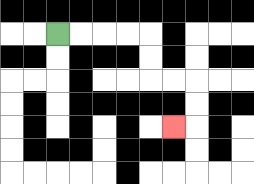{'start': '[2, 1]', 'end': '[7, 5]', 'path_directions': 'R,R,R,R,D,D,R,R,D,D,L', 'path_coordinates': '[[2, 1], [3, 1], [4, 1], [5, 1], [6, 1], [6, 2], [6, 3], [7, 3], [8, 3], [8, 4], [8, 5], [7, 5]]'}